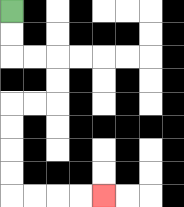{'start': '[0, 0]', 'end': '[4, 8]', 'path_directions': 'D,D,R,R,D,D,L,L,D,D,D,D,R,R,R,R', 'path_coordinates': '[[0, 0], [0, 1], [0, 2], [1, 2], [2, 2], [2, 3], [2, 4], [1, 4], [0, 4], [0, 5], [0, 6], [0, 7], [0, 8], [1, 8], [2, 8], [3, 8], [4, 8]]'}